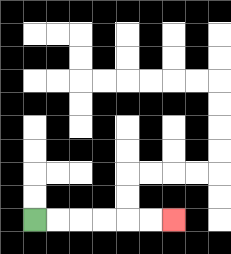{'start': '[1, 9]', 'end': '[7, 9]', 'path_directions': 'R,R,R,R,R,R', 'path_coordinates': '[[1, 9], [2, 9], [3, 9], [4, 9], [5, 9], [6, 9], [7, 9]]'}